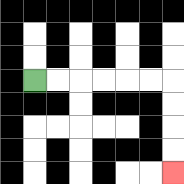{'start': '[1, 3]', 'end': '[7, 7]', 'path_directions': 'R,R,R,R,R,R,D,D,D,D', 'path_coordinates': '[[1, 3], [2, 3], [3, 3], [4, 3], [5, 3], [6, 3], [7, 3], [7, 4], [7, 5], [7, 6], [7, 7]]'}